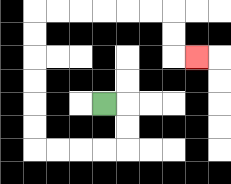{'start': '[4, 4]', 'end': '[8, 2]', 'path_directions': 'R,D,D,L,L,L,L,U,U,U,U,U,U,R,R,R,R,R,R,D,D,R', 'path_coordinates': '[[4, 4], [5, 4], [5, 5], [5, 6], [4, 6], [3, 6], [2, 6], [1, 6], [1, 5], [1, 4], [1, 3], [1, 2], [1, 1], [1, 0], [2, 0], [3, 0], [4, 0], [5, 0], [6, 0], [7, 0], [7, 1], [7, 2], [8, 2]]'}